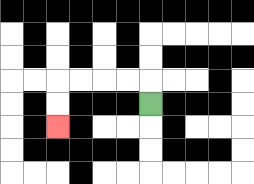{'start': '[6, 4]', 'end': '[2, 5]', 'path_directions': 'U,L,L,L,L,D,D', 'path_coordinates': '[[6, 4], [6, 3], [5, 3], [4, 3], [3, 3], [2, 3], [2, 4], [2, 5]]'}